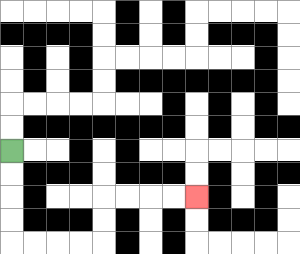{'start': '[0, 6]', 'end': '[8, 8]', 'path_directions': 'D,D,D,D,R,R,R,R,U,U,R,R,R,R', 'path_coordinates': '[[0, 6], [0, 7], [0, 8], [0, 9], [0, 10], [1, 10], [2, 10], [3, 10], [4, 10], [4, 9], [4, 8], [5, 8], [6, 8], [7, 8], [8, 8]]'}